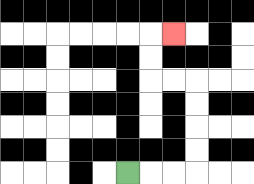{'start': '[5, 7]', 'end': '[7, 1]', 'path_directions': 'R,R,R,U,U,U,U,L,L,U,U,R', 'path_coordinates': '[[5, 7], [6, 7], [7, 7], [8, 7], [8, 6], [8, 5], [8, 4], [8, 3], [7, 3], [6, 3], [6, 2], [6, 1], [7, 1]]'}